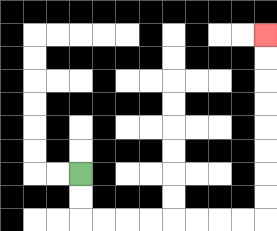{'start': '[3, 7]', 'end': '[11, 1]', 'path_directions': 'D,D,R,R,R,R,R,R,R,R,U,U,U,U,U,U,U,U', 'path_coordinates': '[[3, 7], [3, 8], [3, 9], [4, 9], [5, 9], [6, 9], [7, 9], [8, 9], [9, 9], [10, 9], [11, 9], [11, 8], [11, 7], [11, 6], [11, 5], [11, 4], [11, 3], [11, 2], [11, 1]]'}